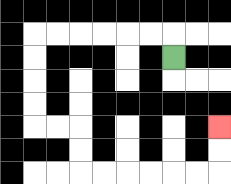{'start': '[7, 2]', 'end': '[9, 5]', 'path_directions': 'U,L,L,L,L,L,L,D,D,D,D,R,R,D,D,R,R,R,R,R,R,U,U', 'path_coordinates': '[[7, 2], [7, 1], [6, 1], [5, 1], [4, 1], [3, 1], [2, 1], [1, 1], [1, 2], [1, 3], [1, 4], [1, 5], [2, 5], [3, 5], [3, 6], [3, 7], [4, 7], [5, 7], [6, 7], [7, 7], [8, 7], [9, 7], [9, 6], [9, 5]]'}